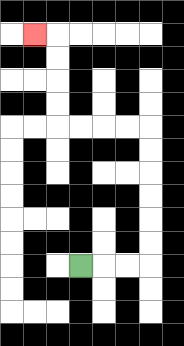{'start': '[3, 11]', 'end': '[1, 1]', 'path_directions': 'R,R,R,U,U,U,U,U,U,L,L,L,L,U,U,U,U,L', 'path_coordinates': '[[3, 11], [4, 11], [5, 11], [6, 11], [6, 10], [6, 9], [6, 8], [6, 7], [6, 6], [6, 5], [5, 5], [4, 5], [3, 5], [2, 5], [2, 4], [2, 3], [2, 2], [2, 1], [1, 1]]'}